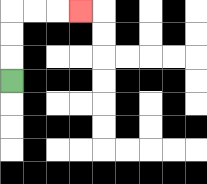{'start': '[0, 3]', 'end': '[3, 0]', 'path_directions': 'U,U,U,R,R,R', 'path_coordinates': '[[0, 3], [0, 2], [0, 1], [0, 0], [1, 0], [2, 0], [3, 0]]'}